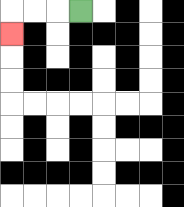{'start': '[3, 0]', 'end': '[0, 1]', 'path_directions': 'L,L,L,D', 'path_coordinates': '[[3, 0], [2, 0], [1, 0], [0, 0], [0, 1]]'}